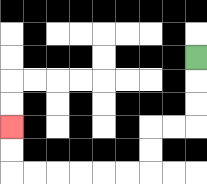{'start': '[8, 2]', 'end': '[0, 5]', 'path_directions': 'D,D,D,L,L,D,D,L,L,L,L,L,L,U,U', 'path_coordinates': '[[8, 2], [8, 3], [8, 4], [8, 5], [7, 5], [6, 5], [6, 6], [6, 7], [5, 7], [4, 7], [3, 7], [2, 7], [1, 7], [0, 7], [0, 6], [0, 5]]'}